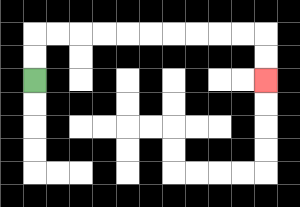{'start': '[1, 3]', 'end': '[11, 3]', 'path_directions': 'U,U,R,R,R,R,R,R,R,R,R,R,D,D', 'path_coordinates': '[[1, 3], [1, 2], [1, 1], [2, 1], [3, 1], [4, 1], [5, 1], [6, 1], [7, 1], [8, 1], [9, 1], [10, 1], [11, 1], [11, 2], [11, 3]]'}